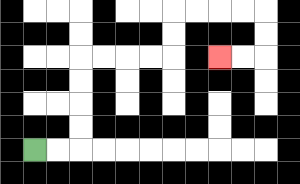{'start': '[1, 6]', 'end': '[9, 2]', 'path_directions': 'R,R,U,U,U,U,R,R,R,R,U,U,R,R,R,R,D,D,L,L', 'path_coordinates': '[[1, 6], [2, 6], [3, 6], [3, 5], [3, 4], [3, 3], [3, 2], [4, 2], [5, 2], [6, 2], [7, 2], [7, 1], [7, 0], [8, 0], [9, 0], [10, 0], [11, 0], [11, 1], [11, 2], [10, 2], [9, 2]]'}